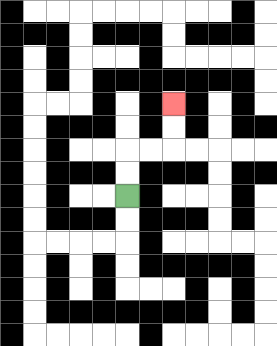{'start': '[5, 8]', 'end': '[7, 4]', 'path_directions': 'U,U,R,R,U,U', 'path_coordinates': '[[5, 8], [5, 7], [5, 6], [6, 6], [7, 6], [7, 5], [7, 4]]'}